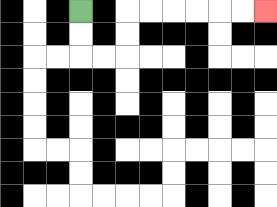{'start': '[3, 0]', 'end': '[11, 0]', 'path_directions': 'D,D,R,R,U,U,R,R,R,R,R,R', 'path_coordinates': '[[3, 0], [3, 1], [3, 2], [4, 2], [5, 2], [5, 1], [5, 0], [6, 0], [7, 0], [8, 0], [9, 0], [10, 0], [11, 0]]'}